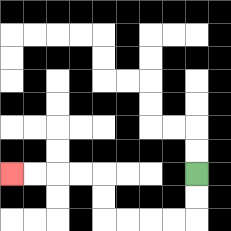{'start': '[8, 7]', 'end': '[0, 7]', 'path_directions': 'D,D,L,L,L,L,U,U,L,L,L,L', 'path_coordinates': '[[8, 7], [8, 8], [8, 9], [7, 9], [6, 9], [5, 9], [4, 9], [4, 8], [4, 7], [3, 7], [2, 7], [1, 7], [0, 7]]'}